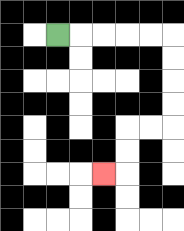{'start': '[2, 1]', 'end': '[4, 7]', 'path_directions': 'R,R,R,R,R,D,D,D,D,L,L,D,D,L', 'path_coordinates': '[[2, 1], [3, 1], [4, 1], [5, 1], [6, 1], [7, 1], [7, 2], [7, 3], [7, 4], [7, 5], [6, 5], [5, 5], [5, 6], [5, 7], [4, 7]]'}